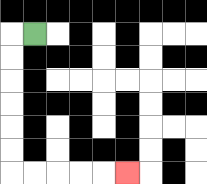{'start': '[1, 1]', 'end': '[5, 7]', 'path_directions': 'L,D,D,D,D,D,D,R,R,R,R,R', 'path_coordinates': '[[1, 1], [0, 1], [0, 2], [0, 3], [0, 4], [0, 5], [0, 6], [0, 7], [1, 7], [2, 7], [3, 7], [4, 7], [5, 7]]'}